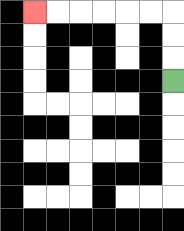{'start': '[7, 3]', 'end': '[1, 0]', 'path_directions': 'U,U,U,L,L,L,L,L,L', 'path_coordinates': '[[7, 3], [7, 2], [7, 1], [7, 0], [6, 0], [5, 0], [4, 0], [3, 0], [2, 0], [1, 0]]'}